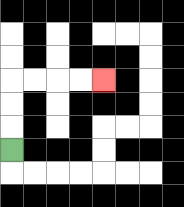{'start': '[0, 6]', 'end': '[4, 3]', 'path_directions': 'U,U,U,R,R,R,R', 'path_coordinates': '[[0, 6], [0, 5], [0, 4], [0, 3], [1, 3], [2, 3], [3, 3], [4, 3]]'}